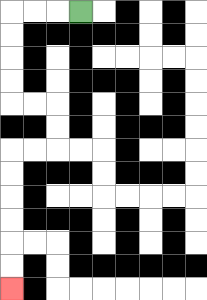{'start': '[3, 0]', 'end': '[0, 12]', 'path_directions': 'L,L,L,D,D,D,D,R,R,D,D,L,L,D,D,D,D,D,D', 'path_coordinates': '[[3, 0], [2, 0], [1, 0], [0, 0], [0, 1], [0, 2], [0, 3], [0, 4], [1, 4], [2, 4], [2, 5], [2, 6], [1, 6], [0, 6], [0, 7], [0, 8], [0, 9], [0, 10], [0, 11], [0, 12]]'}